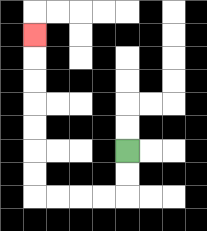{'start': '[5, 6]', 'end': '[1, 1]', 'path_directions': 'D,D,L,L,L,L,U,U,U,U,U,U,U', 'path_coordinates': '[[5, 6], [5, 7], [5, 8], [4, 8], [3, 8], [2, 8], [1, 8], [1, 7], [1, 6], [1, 5], [1, 4], [1, 3], [1, 2], [1, 1]]'}